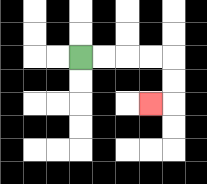{'start': '[3, 2]', 'end': '[6, 4]', 'path_directions': 'R,R,R,R,D,D,L', 'path_coordinates': '[[3, 2], [4, 2], [5, 2], [6, 2], [7, 2], [7, 3], [7, 4], [6, 4]]'}